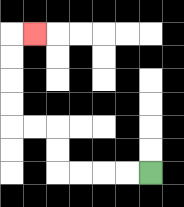{'start': '[6, 7]', 'end': '[1, 1]', 'path_directions': 'L,L,L,L,U,U,L,L,U,U,U,U,R', 'path_coordinates': '[[6, 7], [5, 7], [4, 7], [3, 7], [2, 7], [2, 6], [2, 5], [1, 5], [0, 5], [0, 4], [0, 3], [0, 2], [0, 1], [1, 1]]'}